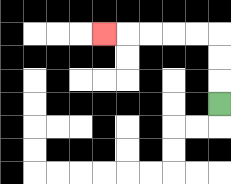{'start': '[9, 4]', 'end': '[4, 1]', 'path_directions': 'U,U,U,L,L,L,L,L', 'path_coordinates': '[[9, 4], [9, 3], [9, 2], [9, 1], [8, 1], [7, 1], [6, 1], [5, 1], [4, 1]]'}